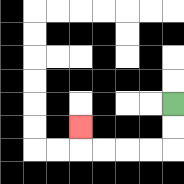{'start': '[7, 4]', 'end': '[3, 5]', 'path_directions': 'D,D,L,L,L,L,U', 'path_coordinates': '[[7, 4], [7, 5], [7, 6], [6, 6], [5, 6], [4, 6], [3, 6], [3, 5]]'}